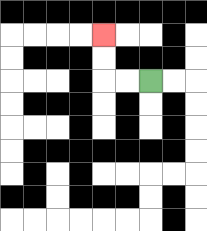{'start': '[6, 3]', 'end': '[4, 1]', 'path_directions': 'L,L,U,U', 'path_coordinates': '[[6, 3], [5, 3], [4, 3], [4, 2], [4, 1]]'}